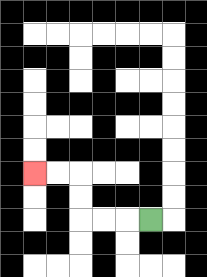{'start': '[6, 9]', 'end': '[1, 7]', 'path_directions': 'L,L,L,U,U,L,L', 'path_coordinates': '[[6, 9], [5, 9], [4, 9], [3, 9], [3, 8], [3, 7], [2, 7], [1, 7]]'}